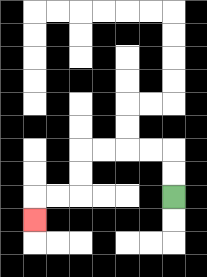{'start': '[7, 8]', 'end': '[1, 9]', 'path_directions': 'U,U,L,L,L,L,D,D,L,L,D', 'path_coordinates': '[[7, 8], [7, 7], [7, 6], [6, 6], [5, 6], [4, 6], [3, 6], [3, 7], [3, 8], [2, 8], [1, 8], [1, 9]]'}